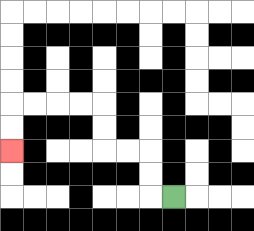{'start': '[7, 8]', 'end': '[0, 6]', 'path_directions': 'L,U,U,L,L,U,U,L,L,L,L,D,D', 'path_coordinates': '[[7, 8], [6, 8], [6, 7], [6, 6], [5, 6], [4, 6], [4, 5], [4, 4], [3, 4], [2, 4], [1, 4], [0, 4], [0, 5], [0, 6]]'}